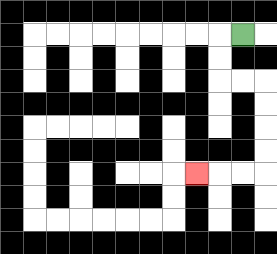{'start': '[10, 1]', 'end': '[8, 7]', 'path_directions': 'L,D,D,R,R,D,D,D,D,L,L,L', 'path_coordinates': '[[10, 1], [9, 1], [9, 2], [9, 3], [10, 3], [11, 3], [11, 4], [11, 5], [11, 6], [11, 7], [10, 7], [9, 7], [8, 7]]'}